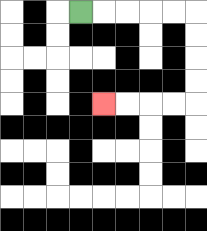{'start': '[3, 0]', 'end': '[4, 4]', 'path_directions': 'R,R,R,R,R,D,D,D,D,L,L,L,L', 'path_coordinates': '[[3, 0], [4, 0], [5, 0], [6, 0], [7, 0], [8, 0], [8, 1], [8, 2], [8, 3], [8, 4], [7, 4], [6, 4], [5, 4], [4, 4]]'}